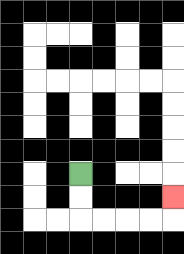{'start': '[3, 7]', 'end': '[7, 8]', 'path_directions': 'D,D,R,R,R,R,U', 'path_coordinates': '[[3, 7], [3, 8], [3, 9], [4, 9], [5, 9], [6, 9], [7, 9], [7, 8]]'}